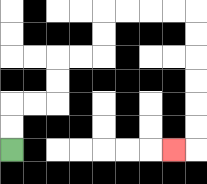{'start': '[0, 6]', 'end': '[7, 6]', 'path_directions': 'U,U,R,R,U,U,R,R,U,U,R,R,R,R,D,D,D,D,D,D,L', 'path_coordinates': '[[0, 6], [0, 5], [0, 4], [1, 4], [2, 4], [2, 3], [2, 2], [3, 2], [4, 2], [4, 1], [4, 0], [5, 0], [6, 0], [7, 0], [8, 0], [8, 1], [8, 2], [8, 3], [8, 4], [8, 5], [8, 6], [7, 6]]'}